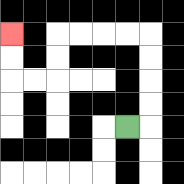{'start': '[5, 5]', 'end': '[0, 1]', 'path_directions': 'R,U,U,U,U,L,L,L,L,D,D,L,L,U,U', 'path_coordinates': '[[5, 5], [6, 5], [6, 4], [6, 3], [6, 2], [6, 1], [5, 1], [4, 1], [3, 1], [2, 1], [2, 2], [2, 3], [1, 3], [0, 3], [0, 2], [0, 1]]'}